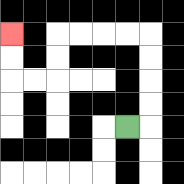{'start': '[5, 5]', 'end': '[0, 1]', 'path_directions': 'R,U,U,U,U,L,L,L,L,D,D,L,L,U,U', 'path_coordinates': '[[5, 5], [6, 5], [6, 4], [6, 3], [6, 2], [6, 1], [5, 1], [4, 1], [3, 1], [2, 1], [2, 2], [2, 3], [1, 3], [0, 3], [0, 2], [0, 1]]'}